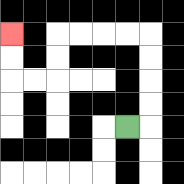{'start': '[5, 5]', 'end': '[0, 1]', 'path_directions': 'R,U,U,U,U,L,L,L,L,D,D,L,L,U,U', 'path_coordinates': '[[5, 5], [6, 5], [6, 4], [6, 3], [6, 2], [6, 1], [5, 1], [4, 1], [3, 1], [2, 1], [2, 2], [2, 3], [1, 3], [0, 3], [0, 2], [0, 1]]'}